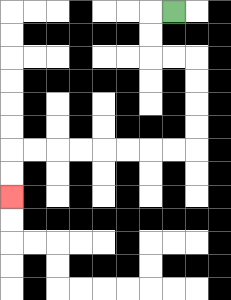{'start': '[7, 0]', 'end': '[0, 8]', 'path_directions': 'L,D,D,R,R,D,D,D,D,L,L,L,L,L,L,L,L,D,D', 'path_coordinates': '[[7, 0], [6, 0], [6, 1], [6, 2], [7, 2], [8, 2], [8, 3], [8, 4], [8, 5], [8, 6], [7, 6], [6, 6], [5, 6], [4, 6], [3, 6], [2, 6], [1, 6], [0, 6], [0, 7], [0, 8]]'}